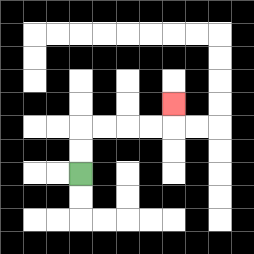{'start': '[3, 7]', 'end': '[7, 4]', 'path_directions': 'U,U,R,R,R,R,U', 'path_coordinates': '[[3, 7], [3, 6], [3, 5], [4, 5], [5, 5], [6, 5], [7, 5], [7, 4]]'}